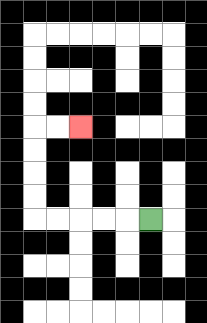{'start': '[6, 9]', 'end': '[3, 5]', 'path_directions': 'L,L,L,L,L,U,U,U,U,R,R', 'path_coordinates': '[[6, 9], [5, 9], [4, 9], [3, 9], [2, 9], [1, 9], [1, 8], [1, 7], [1, 6], [1, 5], [2, 5], [3, 5]]'}